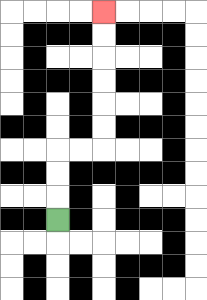{'start': '[2, 9]', 'end': '[4, 0]', 'path_directions': 'U,U,U,R,R,U,U,U,U,U,U', 'path_coordinates': '[[2, 9], [2, 8], [2, 7], [2, 6], [3, 6], [4, 6], [4, 5], [4, 4], [4, 3], [4, 2], [4, 1], [4, 0]]'}